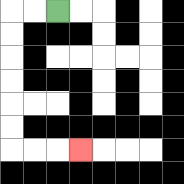{'start': '[2, 0]', 'end': '[3, 6]', 'path_directions': 'L,L,D,D,D,D,D,D,R,R,R', 'path_coordinates': '[[2, 0], [1, 0], [0, 0], [0, 1], [0, 2], [0, 3], [0, 4], [0, 5], [0, 6], [1, 6], [2, 6], [3, 6]]'}